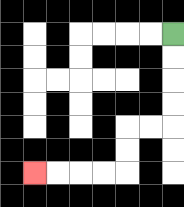{'start': '[7, 1]', 'end': '[1, 7]', 'path_directions': 'D,D,D,D,L,L,D,D,L,L,L,L', 'path_coordinates': '[[7, 1], [7, 2], [7, 3], [7, 4], [7, 5], [6, 5], [5, 5], [5, 6], [5, 7], [4, 7], [3, 7], [2, 7], [1, 7]]'}